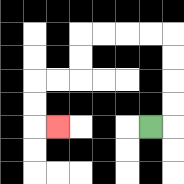{'start': '[6, 5]', 'end': '[2, 5]', 'path_directions': 'R,U,U,U,U,L,L,L,L,D,D,L,L,D,D,R', 'path_coordinates': '[[6, 5], [7, 5], [7, 4], [7, 3], [7, 2], [7, 1], [6, 1], [5, 1], [4, 1], [3, 1], [3, 2], [3, 3], [2, 3], [1, 3], [1, 4], [1, 5], [2, 5]]'}